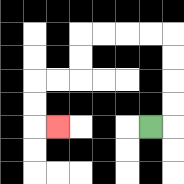{'start': '[6, 5]', 'end': '[2, 5]', 'path_directions': 'R,U,U,U,U,L,L,L,L,D,D,L,L,D,D,R', 'path_coordinates': '[[6, 5], [7, 5], [7, 4], [7, 3], [7, 2], [7, 1], [6, 1], [5, 1], [4, 1], [3, 1], [3, 2], [3, 3], [2, 3], [1, 3], [1, 4], [1, 5], [2, 5]]'}